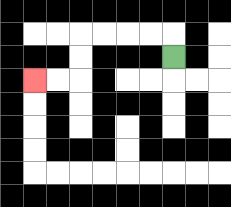{'start': '[7, 2]', 'end': '[1, 3]', 'path_directions': 'U,L,L,L,L,D,D,L,L', 'path_coordinates': '[[7, 2], [7, 1], [6, 1], [5, 1], [4, 1], [3, 1], [3, 2], [3, 3], [2, 3], [1, 3]]'}